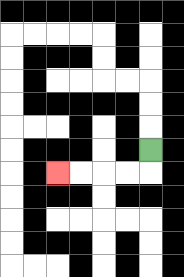{'start': '[6, 6]', 'end': '[2, 7]', 'path_directions': 'D,L,L,L,L', 'path_coordinates': '[[6, 6], [6, 7], [5, 7], [4, 7], [3, 7], [2, 7]]'}